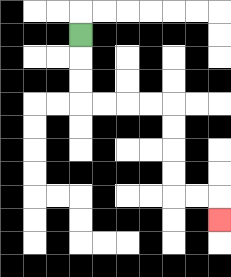{'start': '[3, 1]', 'end': '[9, 9]', 'path_directions': 'D,D,D,R,R,R,R,D,D,D,D,R,R,D', 'path_coordinates': '[[3, 1], [3, 2], [3, 3], [3, 4], [4, 4], [5, 4], [6, 4], [7, 4], [7, 5], [7, 6], [7, 7], [7, 8], [8, 8], [9, 8], [9, 9]]'}